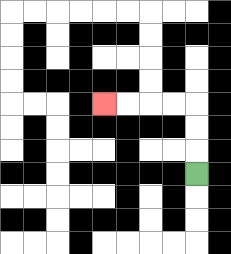{'start': '[8, 7]', 'end': '[4, 4]', 'path_directions': 'U,U,U,L,L,L,L', 'path_coordinates': '[[8, 7], [8, 6], [8, 5], [8, 4], [7, 4], [6, 4], [5, 4], [4, 4]]'}